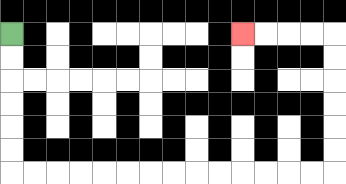{'start': '[0, 1]', 'end': '[10, 1]', 'path_directions': 'D,D,D,D,D,D,R,R,R,R,R,R,R,R,R,R,R,R,R,R,U,U,U,U,U,U,L,L,L,L', 'path_coordinates': '[[0, 1], [0, 2], [0, 3], [0, 4], [0, 5], [0, 6], [0, 7], [1, 7], [2, 7], [3, 7], [4, 7], [5, 7], [6, 7], [7, 7], [8, 7], [9, 7], [10, 7], [11, 7], [12, 7], [13, 7], [14, 7], [14, 6], [14, 5], [14, 4], [14, 3], [14, 2], [14, 1], [13, 1], [12, 1], [11, 1], [10, 1]]'}